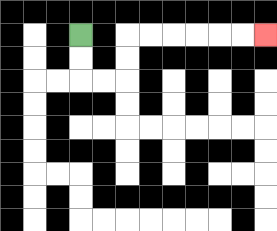{'start': '[3, 1]', 'end': '[11, 1]', 'path_directions': 'D,D,R,R,U,U,R,R,R,R,R,R', 'path_coordinates': '[[3, 1], [3, 2], [3, 3], [4, 3], [5, 3], [5, 2], [5, 1], [6, 1], [7, 1], [8, 1], [9, 1], [10, 1], [11, 1]]'}